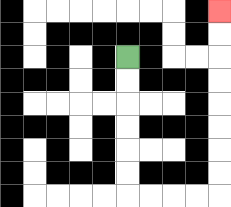{'start': '[5, 2]', 'end': '[9, 0]', 'path_directions': 'D,D,D,D,D,D,R,R,R,R,U,U,U,U,U,U,U,U', 'path_coordinates': '[[5, 2], [5, 3], [5, 4], [5, 5], [5, 6], [5, 7], [5, 8], [6, 8], [7, 8], [8, 8], [9, 8], [9, 7], [9, 6], [9, 5], [9, 4], [9, 3], [9, 2], [9, 1], [9, 0]]'}